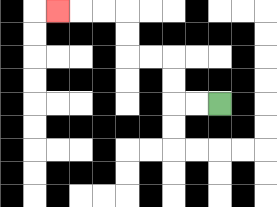{'start': '[9, 4]', 'end': '[2, 0]', 'path_directions': 'L,L,U,U,L,L,U,U,L,L,L', 'path_coordinates': '[[9, 4], [8, 4], [7, 4], [7, 3], [7, 2], [6, 2], [5, 2], [5, 1], [5, 0], [4, 0], [3, 0], [2, 0]]'}